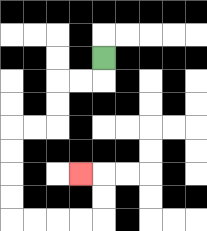{'start': '[4, 2]', 'end': '[3, 7]', 'path_directions': 'D,L,L,D,D,L,L,D,D,D,D,R,R,R,R,U,U,L', 'path_coordinates': '[[4, 2], [4, 3], [3, 3], [2, 3], [2, 4], [2, 5], [1, 5], [0, 5], [0, 6], [0, 7], [0, 8], [0, 9], [1, 9], [2, 9], [3, 9], [4, 9], [4, 8], [4, 7], [3, 7]]'}